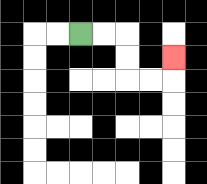{'start': '[3, 1]', 'end': '[7, 2]', 'path_directions': 'R,R,D,D,R,R,U', 'path_coordinates': '[[3, 1], [4, 1], [5, 1], [5, 2], [5, 3], [6, 3], [7, 3], [7, 2]]'}